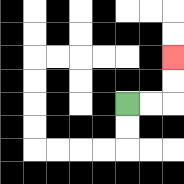{'start': '[5, 4]', 'end': '[7, 2]', 'path_directions': 'R,R,U,U', 'path_coordinates': '[[5, 4], [6, 4], [7, 4], [7, 3], [7, 2]]'}